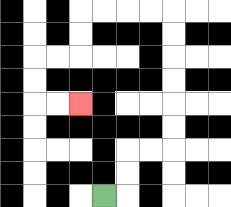{'start': '[4, 8]', 'end': '[3, 4]', 'path_directions': 'R,U,U,R,R,U,U,U,U,U,U,L,L,L,L,D,D,L,L,D,D,R,R', 'path_coordinates': '[[4, 8], [5, 8], [5, 7], [5, 6], [6, 6], [7, 6], [7, 5], [7, 4], [7, 3], [7, 2], [7, 1], [7, 0], [6, 0], [5, 0], [4, 0], [3, 0], [3, 1], [3, 2], [2, 2], [1, 2], [1, 3], [1, 4], [2, 4], [3, 4]]'}